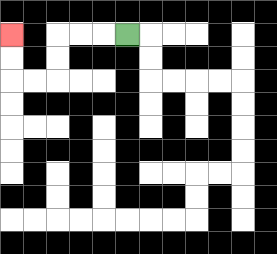{'start': '[5, 1]', 'end': '[0, 1]', 'path_directions': 'L,L,L,D,D,L,L,U,U', 'path_coordinates': '[[5, 1], [4, 1], [3, 1], [2, 1], [2, 2], [2, 3], [1, 3], [0, 3], [0, 2], [0, 1]]'}